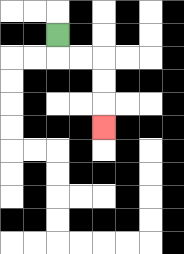{'start': '[2, 1]', 'end': '[4, 5]', 'path_directions': 'D,R,R,D,D,D', 'path_coordinates': '[[2, 1], [2, 2], [3, 2], [4, 2], [4, 3], [4, 4], [4, 5]]'}